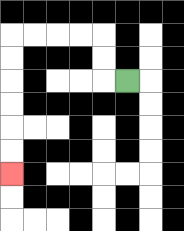{'start': '[5, 3]', 'end': '[0, 7]', 'path_directions': 'L,U,U,L,L,L,L,D,D,D,D,D,D', 'path_coordinates': '[[5, 3], [4, 3], [4, 2], [4, 1], [3, 1], [2, 1], [1, 1], [0, 1], [0, 2], [0, 3], [0, 4], [0, 5], [0, 6], [0, 7]]'}